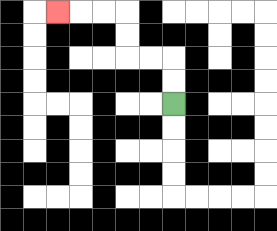{'start': '[7, 4]', 'end': '[2, 0]', 'path_directions': 'U,U,L,L,U,U,L,L,L', 'path_coordinates': '[[7, 4], [7, 3], [7, 2], [6, 2], [5, 2], [5, 1], [5, 0], [4, 0], [3, 0], [2, 0]]'}